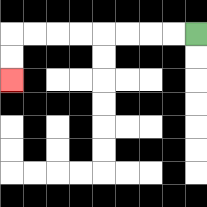{'start': '[8, 1]', 'end': '[0, 3]', 'path_directions': 'L,L,L,L,L,L,L,L,D,D', 'path_coordinates': '[[8, 1], [7, 1], [6, 1], [5, 1], [4, 1], [3, 1], [2, 1], [1, 1], [0, 1], [0, 2], [0, 3]]'}